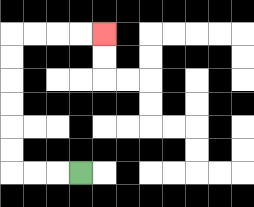{'start': '[3, 7]', 'end': '[4, 1]', 'path_directions': 'L,L,L,U,U,U,U,U,U,R,R,R,R', 'path_coordinates': '[[3, 7], [2, 7], [1, 7], [0, 7], [0, 6], [0, 5], [0, 4], [0, 3], [0, 2], [0, 1], [1, 1], [2, 1], [3, 1], [4, 1]]'}